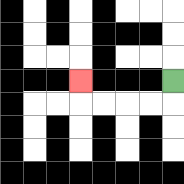{'start': '[7, 3]', 'end': '[3, 3]', 'path_directions': 'D,L,L,L,L,U', 'path_coordinates': '[[7, 3], [7, 4], [6, 4], [5, 4], [4, 4], [3, 4], [3, 3]]'}